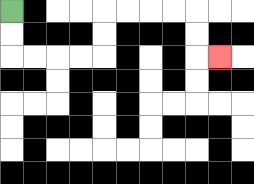{'start': '[0, 0]', 'end': '[9, 2]', 'path_directions': 'D,D,R,R,R,R,U,U,R,R,R,R,D,D,R', 'path_coordinates': '[[0, 0], [0, 1], [0, 2], [1, 2], [2, 2], [3, 2], [4, 2], [4, 1], [4, 0], [5, 0], [6, 0], [7, 0], [8, 0], [8, 1], [8, 2], [9, 2]]'}